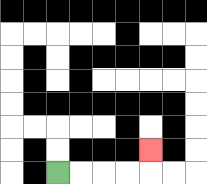{'start': '[2, 7]', 'end': '[6, 6]', 'path_directions': 'R,R,R,R,U', 'path_coordinates': '[[2, 7], [3, 7], [4, 7], [5, 7], [6, 7], [6, 6]]'}